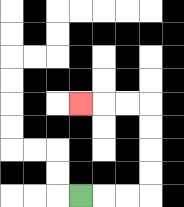{'start': '[3, 8]', 'end': '[3, 4]', 'path_directions': 'R,R,R,U,U,U,U,L,L,L', 'path_coordinates': '[[3, 8], [4, 8], [5, 8], [6, 8], [6, 7], [6, 6], [6, 5], [6, 4], [5, 4], [4, 4], [3, 4]]'}